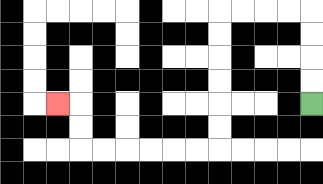{'start': '[13, 4]', 'end': '[2, 4]', 'path_directions': 'U,U,U,U,L,L,L,L,D,D,D,D,D,D,L,L,L,L,L,L,U,U,L', 'path_coordinates': '[[13, 4], [13, 3], [13, 2], [13, 1], [13, 0], [12, 0], [11, 0], [10, 0], [9, 0], [9, 1], [9, 2], [9, 3], [9, 4], [9, 5], [9, 6], [8, 6], [7, 6], [6, 6], [5, 6], [4, 6], [3, 6], [3, 5], [3, 4], [2, 4]]'}